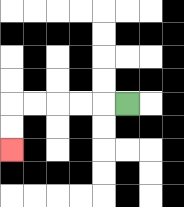{'start': '[5, 4]', 'end': '[0, 6]', 'path_directions': 'L,L,L,L,L,D,D', 'path_coordinates': '[[5, 4], [4, 4], [3, 4], [2, 4], [1, 4], [0, 4], [0, 5], [0, 6]]'}